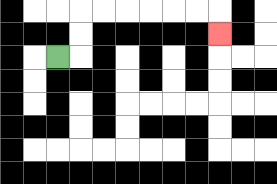{'start': '[2, 2]', 'end': '[9, 1]', 'path_directions': 'R,U,U,R,R,R,R,R,R,D', 'path_coordinates': '[[2, 2], [3, 2], [3, 1], [3, 0], [4, 0], [5, 0], [6, 0], [7, 0], [8, 0], [9, 0], [9, 1]]'}